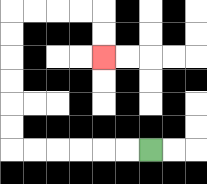{'start': '[6, 6]', 'end': '[4, 2]', 'path_directions': 'L,L,L,L,L,L,U,U,U,U,U,U,R,R,R,R,D,D', 'path_coordinates': '[[6, 6], [5, 6], [4, 6], [3, 6], [2, 6], [1, 6], [0, 6], [0, 5], [0, 4], [0, 3], [0, 2], [0, 1], [0, 0], [1, 0], [2, 0], [3, 0], [4, 0], [4, 1], [4, 2]]'}